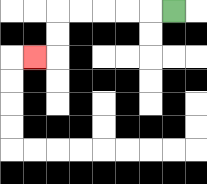{'start': '[7, 0]', 'end': '[1, 2]', 'path_directions': 'L,L,L,L,L,D,D,L', 'path_coordinates': '[[7, 0], [6, 0], [5, 0], [4, 0], [3, 0], [2, 0], [2, 1], [2, 2], [1, 2]]'}